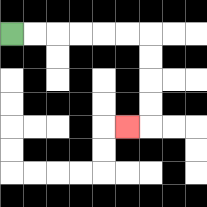{'start': '[0, 1]', 'end': '[5, 5]', 'path_directions': 'R,R,R,R,R,R,D,D,D,D,L', 'path_coordinates': '[[0, 1], [1, 1], [2, 1], [3, 1], [4, 1], [5, 1], [6, 1], [6, 2], [6, 3], [6, 4], [6, 5], [5, 5]]'}